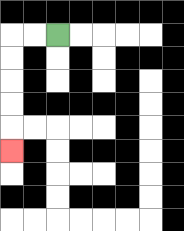{'start': '[2, 1]', 'end': '[0, 6]', 'path_directions': 'L,L,D,D,D,D,D', 'path_coordinates': '[[2, 1], [1, 1], [0, 1], [0, 2], [0, 3], [0, 4], [0, 5], [0, 6]]'}